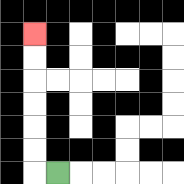{'start': '[2, 7]', 'end': '[1, 1]', 'path_directions': 'L,U,U,U,U,U,U', 'path_coordinates': '[[2, 7], [1, 7], [1, 6], [1, 5], [1, 4], [1, 3], [1, 2], [1, 1]]'}